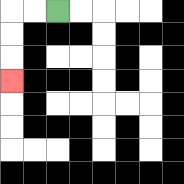{'start': '[2, 0]', 'end': '[0, 3]', 'path_directions': 'L,L,D,D,D', 'path_coordinates': '[[2, 0], [1, 0], [0, 0], [0, 1], [0, 2], [0, 3]]'}